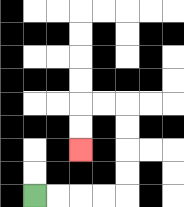{'start': '[1, 8]', 'end': '[3, 6]', 'path_directions': 'R,R,R,R,U,U,U,U,L,L,D,D', 'path_coordinates': '[[1, 8], [2, 8], [3, 8], [4, 8], [5, 8], [5, 7], [5, 6], [5, 5], [5, 4], [4, 4], [3, 4], [3, 5], [3, 6]]'}